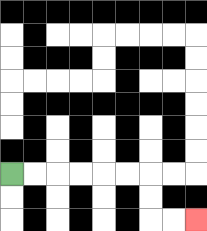{'start': '[0, 7]', 'end': '[8, 9]', 'path_directions': 'R,R,R,R,R,R,D,D,R,R', 'path_coordinates': '[[0, 7], [1, 7], [2, 7], [3, 7], [4, 7], [5, 7], [6, 7], [6, 8], [6, 9], [7, 9], [8, 9]]'}